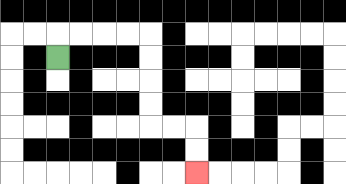{'start': '[2, 2]', 'end': '[8, 7]', 'path_directions': 'U,R,R,R,R,D,D,D,D,R,R,D,D', 'path_coordinates': '[[2, 2], [2, 1], [3, 1], [4, 1], [5, 1], [6, 1], [6, 2], [6, 3], [6, 4], [6, 5], [7, 5], [8, 5], [8, 6], [8, 7]]'}